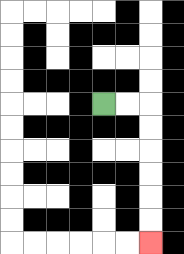{'start': '[4, 4]', 'end': '[6, 10]', 'path_directions': 'R,R,D,D,D,D,D,D', 'path_coordinates': '[[4, 4], [5, 4], [6, 4], [6, 5], [6, 6], [6, 7], [6, 8], [6, 9], [6, 10]]'}